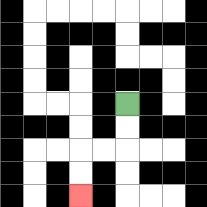{'start': '[5, 4]', 'end': '[3, 8]', 'path_directions': 'D,D,L,L,D,D', 'path_coordinates': '[[5, 4], [5, 5], [5, 6], [4, 6], [3, 6], [3, 7], [3, 8]]'}